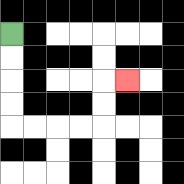{'start': '[0, 1]', 'end': '[5, 3]', 'path_directions': 'D,D,D,D,R,R,R,R,U,U,R', 'path_coordinates': '[[0, 1], [0, 2], [0, 3], [0, 4], [0, 5], [1, 5], [2, 5], [3, 5], [4, 5], [4, 4], [4, 3], [5, 3]]'}